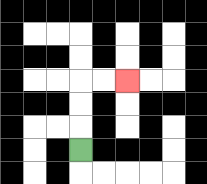{'start': '[3, 6]', 'end': '[5, 3]', 'path_directions': 'U,U,U,R,R', 'path_coordinates': '[[3, 6], [3, 5], [3, 4], [3, 3], [4, 3], [5, 3]]'}